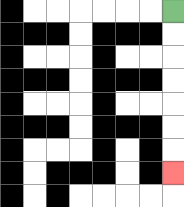{'start': '[7, 0]', 'end': '[7, 7]', 'path_directions': 'D,D,D,D,D,D,D', 'path_coordinates': '[[7, 0], [7, 1], [7, 2], [7, 3], [7, 4], [7, 5], [7, 6], [7, 7]]'}